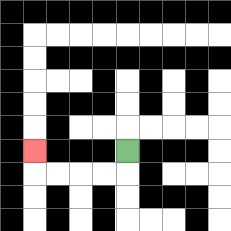{'start': '[5, 6]', 'end': '[1, 6]', 'path_directions': 'D,L,L,L,L,U', 'path_coordinates': '[[5, 6], [5, 7], [4, 7], [3, 7], [2, 7], [1, 7], [1, 6]]'}